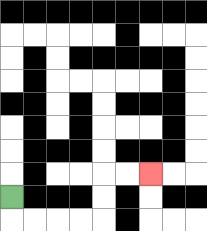{'start': '[0, 8]', 'end': '[6, 7]', 'path_directions': 'D,R,R,R,R,U,U,R,R', 'path_coordinates': '[[0, 8], [0, 9], [1, 9], [2, 9], [3, 9], [4, 9], [4, 8], [4, 7], [5, 7], [6, 7]]'}